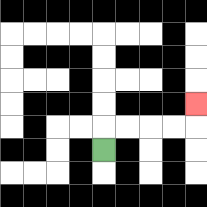{'start': '[4, 6]', 'end': '[8, 4]', 'path_directions': 'U,R,R,R,R,U', 'path_coordinates': '[[4, 6], [4, 5], [5, 5], [6, 5], [7, 5], [8, 5], [8, 4]]'}